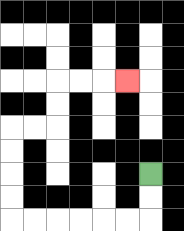{'start': '[6, 7]', 'end': '[5, 3]', 'path_directions': 'D,D,L,L,L,L,L,L,U,U,U,U,R,R,U,U,R,R,R', 'path_coordinates': '[[6, 7], [6, 8], [6, 9], [5, 9], [4, 9], [3, 9], [2, 9], [1, 9], [0, 9], [0, 8], [0, 7], [0, 6], [0, 5], [1, 5], [2, 5], [2, 4], [2, 3], [3, 3], [4, 3], [5, 3]]'}